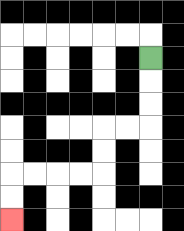{'start': '[6, 2]', 'end': '[0, 9]', 'path_directions': 'D,D,D,L,L,D,D,L,L,L,L,D,D', 'path_coordinates': '[[6, 2], [6, 3], [6, 4], [6, 5], [5, 5], [4, 5], [4, 6], [4, 7], [3, 7], [2, 7], [1, 7], [0, 7], [0, 8], [0, 9]]'}